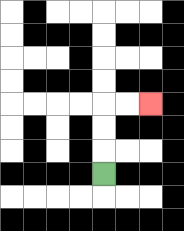{'start': '[4, 7]', 'end': '[6, 4]', 'path_directions': 'U,U,U,R,R', 'path_coordinates': '[[4, 7], [4, 6], [4, 5], [4, 4], [5, 4], [6, 4]]'}